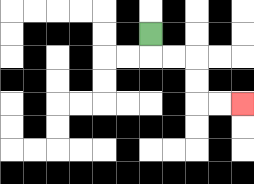{'start': '[6, 1]', 'end': '[10, 4]', 'path_directions': 'D,R,R,D,D,R,R', 'path_coordinates': '[[6, 1], [6, 2], [7, 2], [8, 2], [8, 3], [8, 4], [9, 4], [10, 4]]'}